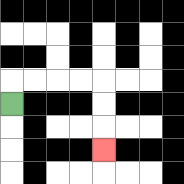{'start': '[0, 4]', 'end': '[4, 6]', 'path_directions': 'U,R,R,R,R,D,D,D', 'path_coordinates': '[[0, 4], [0, 3], [1, 3], [2, 3], [3, 3], [4, 3], [4, 4], [4, 5], [4, 6]]'}